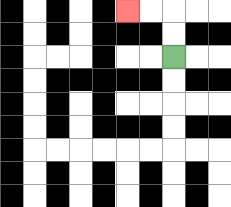{'start': '[7, 2]', 'end': '[5, 0]', 'path_directions': 'U,U,L,L', 'path_coordinates': '[[7, 2], [7, 1], [7, 0], [6, 0], [5, 0]]'}